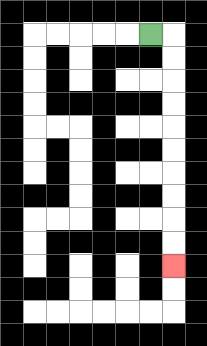{'start': '[6, 1]', 'end': '[7, 11]', 'path_directions': 'R,D,D,D,D,D,D,D,D,D,D', 'path_coordinates': '[[6, 1], [7, 1], [7, 2], [7, 3], [7, 4], [7, 5], [7, 6], [7, 7], [7, 8], [7, 9], [7, 10], [7, 11]]'}